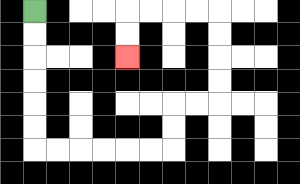{'start': '[1, 0]', 'end': '[5, 2]', 'path_directions': 'D,D,D,D,D,D,R,R,R,R,R,R,U,U,R,R,U,U,U,U,L,L,L,L,D,D', 'path_coordinates': '[[1, 0], [1, 1], [1, 2], [1, 3], [1, 4], [1, 5], [1, 6], [2, 6], [3, 6], [4, 6], [5, 6], [6, 6], [7, 6], [7, 5], [7, 4], [8, 4], [9, 4], [9, 3], [9, 2], [9, 1], [9, 0], [8, 0], [7, 0], [6, 0], [5, 0], [5, 1], [5, 2]]'}